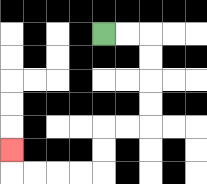{'start': '[4, 1]', 'end': '[0, 6]', 'path_directions': 'R,R,D,D,D,D,L,L,D,D,L,L,L,L,U', 'path_coordinates': '[[4, 1], [5, 1], [6, 1], [6, 2], [6, 3], [6, 4], [6, 5], [5, 5], [4, 5], [4, 6], [4, 7], [3, 7], [2, 7], [1, 7], [0, 7], [0, 6]]'}